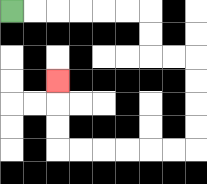{'start': '[0, 0]', 'end': '[2, 3]', 'path_directions': 'R,R,R,R,R,R,D,D,R,R,D,D,D,D,L,L,L,L,L,L,U,U,U', 'path_coordinates': '[[0, 0], [1, 0], [2, 0], [3, 0], [4, 0], [5, 0], [6, 0], [6, 1], [6, 2], [7, 2], [8, 2], [8, 3], [8, 4], [8, 5], [8, 6], [7, 6], [6, 6], [5, 6], [4, 6], [3, 6], [2, 6], [2, 5], [2, 4], [2, 3]]'}